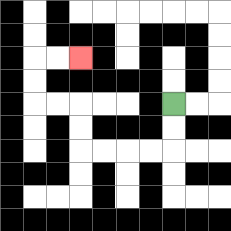{'start': '[7, 4]', 'end': '[3, 2]', 'path_directions': 'D,D,L,L,L,L,U,U,L,L,U,U,R,R', 'path_coordinates': '[[7, 4], [7, 5], [7, 6], [6, 6], [5, 6], [4, 6], [3, 6], [3, 5], [3, 4], [2, 4], [1, 4], [1, 3], [1, 2], [2, 2], [3, 2]]'}